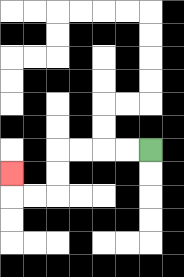{'start': '[6, 6]', 'end': '[0, 7]', 'path_directions': 'L,L,L,L,D,D,L,L,U', 'path_coordinates': '[[6, 6], [5, 6], [4, 6], [3, 6], [2, 6], [2, 7], [2, 8], [1, 8], [0, 8], [0, 7]]'}